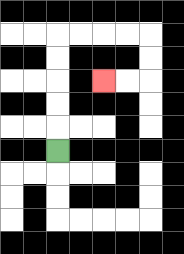{'start': '[2, 6]', 'end': '[4, 3]', 'path_directions': 'U,U,U,U,U,R,R,R,R,D,D,L,L', 'path_coordinates': '[[2, 6], [2, 5], [2, 4], [2, 3], [2, 2], [2, 1], [3, 1], [4, 1], [5, 1], [6, 1], [6, 2], [6, 3], [5, 3], [4, 3]]'}